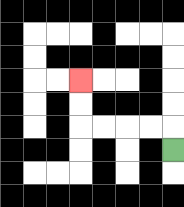{'start': '[7, 6]', 'end': '[3, 3]', 'path_directions': 'U,L,L,L,L,U,U', 'path_coordinates': '[[7, 6], [7, 5], [6, 5], [5, 5], [4, 5], [3, 5], [3, 4], [3, 3]]'}